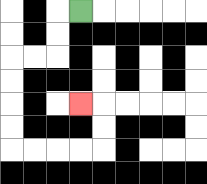{'start': '[3, 0]', 'end': '[3, 4]', 'path_directions': 'L,D,D,L,L,D,D,D,D,R,R,R,R,U,U,L', 'path_coordinates': '[[3, 0], [2, 0], [2, 1], [2, 2], [1, 2], [0, 2], [0, 3], [0, 4], [0, 5], [0, 6], [1, 6], [2, 6], [3, 6], [4, 6], [4, 5], [4, 4], [3, 4]]'}